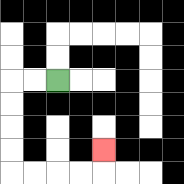{'start': '[2, 3]', 'end': '[4, 6]', 'path_directions': 'L,L,D,D,D,D,R,R,R,R,U', 'path_coordinates': '[[2, 3], [1, 3], [0, 3], [0, 4], [0, 5], [0, 6], [0, 7], [1, 7], [2, 7], [3, 7], [4, 7], [4, 6]]'}